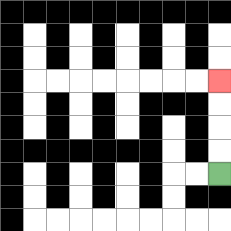{'start': '[9, 7]', 'end': '[9, 3]', 'path_directions': 'U,U,U,U', 'path_coordinates': '[[9, 7], [9, 6], [9, 5], [9, 4], [9, 3]]'}